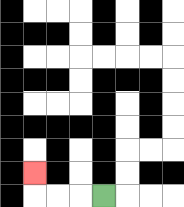{'start': '[4, 8]', 'end': '[1, 7]', 'path_directions': 'L,L,L,U', 'path_coordinates': '[[4, 8], [3, 8], [2, 8], [1, 8], [1, 7]]'}